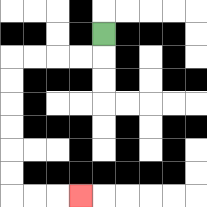{'start': '[4, 1]', 'end': '[3, 8]', 'path_directions': 'D,L,L,L,L,D,D,D,D,D,D,R,R,R', 'path_coordinates': '[[4, 1], [4, 2], [3, 2], [2, 2], [1, 2], [0, 2], [0, 3], [0, 4], [0, 5], [0, 6], [0, 7], [0, 8], [1, 8], [2, 8], [3, 8]]'}